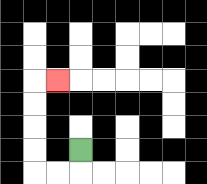{'start': '[3, 6]', 'end': '[2, 3]', 'path_directions': 'D,L,L,U,U,U,U,R', 'path_coordinates': '[[3, 6], [3, 7], [2, 7], [1, 7], [1, 6], [1, 5], [1, 4], [1, 3], [2, 3]]'}